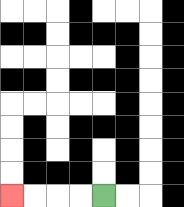{'start': '[4, 8]', 'end': '[0, 8]', 'path_directions': 'L,L,L,L', 'path_coordinates': '[[4, 8], [3, 8], [2, 8], [1, 8], [0, 8]]'}